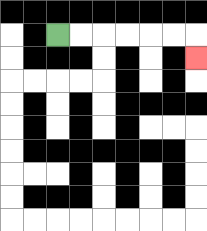{'start': '[2, 1]', 'end': '[8, 2]', 'path_directions': 'R,R,R,R,R,R,D', 'path_coordinates': '[[2, 1], [3, 1], [4, 1], [5, 1], [6, 1], [7, 1], [8, 1], [8, 2]]'}